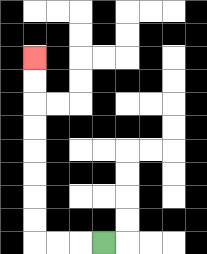{'start': '[4, 10]', 'end': '[1, 2]', 'path_directions': 'L,L,L,U,U,U,U,U,U,U,U', 'path_coordinates': '[[4, 10], [3, 10], [2, 10], [1, 10], [1, 9], [1, 8], [1, 7], [1, 6], [1, 5], [1, 4], [1, 3], [1, 2]]'}